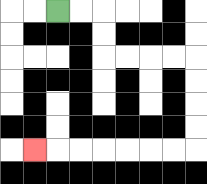{'start': '[2, 0]', 'end': '[1, 6]', 'path_directions': 'R,R,D,D,R,R,R,R,D,D,D,D,L,L,L,L,L,L,L', 'path_coordinates': '[[2, 0], [3, 0], [4, 0], [4, 1], [4, 2], [5, 2], [6, 2], [7, 2], [8, 2], [8, 3], [8, 4], [8, 5], [8, 6], [7, 6], [6, 6], [5, 6], [4, 6], [3, 6], [2, 6], [1, 6]]'}